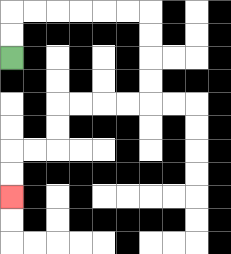{'start': '[0, 2]', 'end': '[0, 8]', 'path_directions': 'U,U,R,R,R,R,R,R,D,D,D,D,L,L,L,L,D,D,L,L,D,D', 'path_coordinates': '[[0, 2], [0, 1], [0, 0], [1, 0], [2, 0], [3, 0], [4, 0], [5, 0], [6, 0], [6, 1], [6, 2], [6, 3], [6, 4], [5, 4], [4, 4], [3, 4], [2, 4], [2, 5], [2, 6], [1, 6], [0, 6], [0, 7], [0, 8]]'}